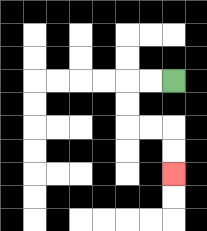{'start': '[7, 3]', 'end': '[7, 7]', 'path_directions': 'L,L,D,D,R,R,D,D', 'path_coordinates': '[[7, 3], [6, 3], [5, 3], [5, 4], [5, 5], [6, 5], [7, 5], [7, 6], [7, 7]]'}